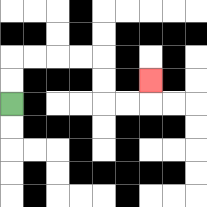{'start': '[0, 4]', 'end': '[6, 3]', 'path_directions': 'U,U,R,R,R,R,D,D,R,R,U', 'path_coordinates': '[[0, 4], [0, 3], [0, 2], [1, 2], [2, 2], [3, 2], [4, 2], [4, 3], [4, 4], [5, 4], [6, 4], [6, 3]]'}